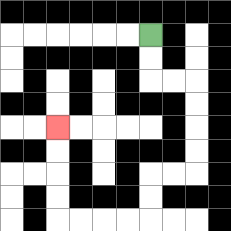{'start': '[6, 1]', 'end': '[2, 5]', 'path_directions': 'D,D,R,R,D,D,D,D,L,L,D,D,L,L,L,L,U,U,U,U', 'path_coordinates': '[[6, 1], [6, 2], [6, 3], [7, 3], [8, 3], [8, 4], [8, 5], [8, 6], [8, 7], [7, 7], [6, 7], [6, 8], [6, 9], [5, 9], [4, 9], [3, 9], [2, 9], [2, 8], [2, 7], [2, 6], [2, 5]]'}